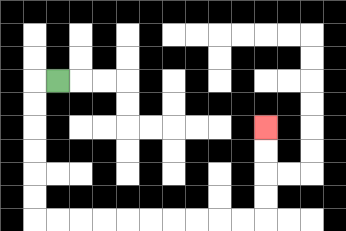{'start': '[2, 3]', 'end': '[11, 5]', 'path_directions': 'L,D,D,D,D,D,D,R,R,R,R,R,R,R,R,R,R,U,U,U,U', 'path_coordinates': '[[2, 3], [1, 3], [1, 4], [1, 5], [1, 6], [1, 7], [1, 8], [1, 9], [2, 9], [3, 9], [4, 9], [5, 9], [6, 9], [7, 9], [8, 9], [9, 9], [10, 9], [11, 9], [11, 8], [11, 7], [11, 6], [11, 5]]'}